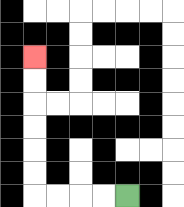{'start': '[5, 8]', 'end': '[1, 2]', 'path_directions': 'L,L,L,L,U,U,U,U,U,U', 'path_coordinates': '[[5, 8], [4, 8], [3, 8], [2, 8], [1, 8], [1, 7], [1, 6], [1, 5], [1, 4], [1, 3], [1, 2]]'}